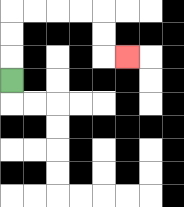{'start': '[0, 3]', 'end': '[5, 2]', 'path_directions': 'U,U,U,R,R,R,R,D,D,R', 'path_coordinates': '[[0, 3], [0, 2], [0, 1], [0, 0], [1, 0], [2, 0], [3, 0], [4, 0], [4, 1], [4, 2], [5, 2]]'}